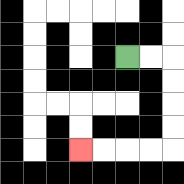{'start': '[5, 2]', 'end': '[3, 6]', 'path_directions': 'R,R,D,D,D,D,L,L,L,L', 'path_coordinates': '[[5, 2], [6, 2], [7, 2], [7, 3], [7, 4], [7, 5], [7, 6], [6, 6], [5, 6], [4, 6], [3, 6]]'}